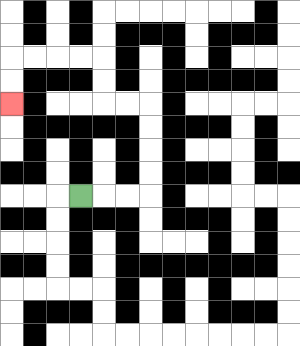{'start': '[3, 8]', 'end': '[0, 4]', 'path_directions': 'R,R,R,U,U,U,U,L,L,U,U,L,L,L,L,D,D', 'path_coordinates': '[[3, 8], [4, 8], [5, 8], [6, 8], [6, 7], [6, 6], [6, 5], [6, 4], [5, 4], [4, 4], [4, 3], [4, 2], [3, 2], [2, 2], [1, 2], [0, 2], [0, 3], [0, 4]]'}